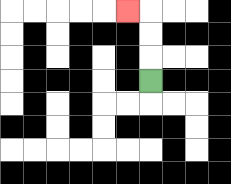{'start': '[6, 3]', 'end': '[5, 0]', 'path_directions': 'U,U,U,L', 'path_coordinates': '[[6, 3], [6, 2], [6, 1], [6, 0], [5, 0]]'}